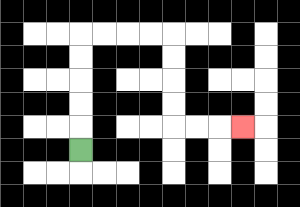{'start': '[3, 6]', 'end': '[10, 5]', 'path_directions': 'U,U,U,U,U,R,R,R,R,D,D,D,D,R,R,R', 'path_coordinates': '[[3, 6], [3, 5], [3, 4], [3, 3], [3, 2], [3, 1], [4, 1], [5, 1], [6, 1], [7, 1], [7, 2], [7, 3], [7, 4], [7, 5], [8, 5], [9, 5], [10, 5]]'}